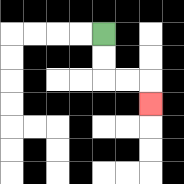{'start': '[4, 1]', 'end': '[6, 4]', 'path_directions': 'D,D,R,R,D', 'path_coordinates': '[[4, 1], [4, 2], [4, 3], [5, 3], [6, 3], [6, 4]]'}